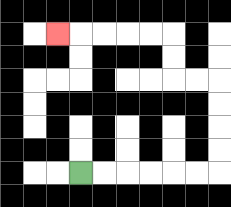{'start': '[3, 7]', 'end': '[2, 1]', 'path_directions': 'R,R,R,R,R,R,U,U,U,U,L,L,U,U,L,L,L,L,L', 'path_coordinates': '[[3, 7], [4, 7], [5, 7], [6, 7], [7, 7], [8, 7], [9, 7], [9, 6], [9, 5], [9, 4], [9, 3], [8, 3], [7, 3], [7, 2], [7, 1], [6, 1], [5, 1], [4, 1], [3, 1], [2, 1]]'}